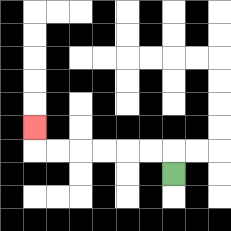{'start': '[7, 7]', 'end': '[1, 5]', 'path_directions': 'U,L,L,L,L,L,L,U', 'path_coordinates': '[[7, 7], [7, 6], [6, 6], [5, 6], [4, 6], [3, 6], [2, 6], [1, 6], [1, 5]]'}